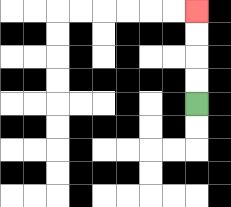{'start': '[8, 4]', 'end': '[8, 0]', 'path_directions': 'U,U,U,U', 'path_coordinates': '[[8, 4], [8, 3], [8, 2], [8, 1], [8, 0]]'}